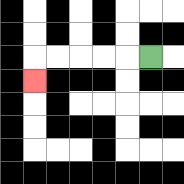{'start': '[6, 2]', 'end': '[1, 3]', 'path_directions': 'L,L,L,L,L,D', 'path_coordinates': '[[6, 2], [5, 2], [4, 2], [3, 2], [2, 2], [1, 2], [1, 3]]'}